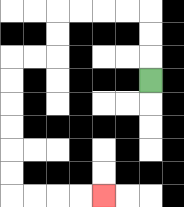{'start': '[6, 3]', 'end': '[4, 8]', 'path_directions': 'U,U,U,L,L,L,L,D,D,L,L,D,D,D,D,D,D,R,R,R,R', 'path_coordinates': '[[6, 3], [6, 2], [6, 1], [6, 0], [5, 0], [4, 0], [3, 0], [2, 0], [2, 1], [2, 2], [1, 2], [0, 2], [0, 3], [0, 4], [0, 5], [0, 6], [0, 7], [0, 8], [1, 8], [2, 8], [3, 8], [4, 8]]'}